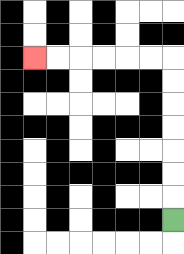{'start': '[7, 9]', 'end': '[1, 2]', 'path_directions': 'U,U,U,U,U,U,U,L,L,L,L,L,L', 'path_coordinates': '[[7, 9], [7, 8], [7, 7], [7, 6], [7, 5], [7, 4], [7, 3], [7, 2], [6, 2], [5, 2], [4, 2], [3, 2], [2, 2], [1, 2]]'}